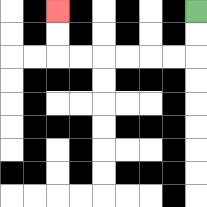{'start': '[8, 0]', 'end': '[2, 0]', 'path_directions': 'D,D,L,L,L,L,L,L,U,U', 'path_coordinates': '[[8, 0], [8, 1], [8, 2], [7, 2], [6, 2], [5, 2], [4, 2], [3, 2], [2, 2], [2, 1], [2, 0]]'}